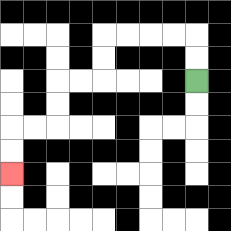{'start': '[8, 3]', 'end': '[0, 7]', 'path_directions': 'U,U,L,L,L,L,D,D,L,L,D,D,L,L,D,D', 'path_coordinates': '[[8, 3], [8, 2], [8, 1], [7, 1], [6, 1], [5, 1], [4, 1], [4, 2], [4, 3], [3, 3], [2, 3], [2, 4], [2, 5], [1, 5], [0, 5], [0, 6], [0, 7]]'}